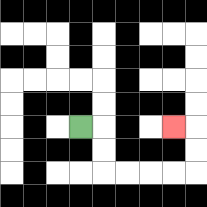{'start': '[3, 5]', 'end': '[7, 5]', 'path_directions': 'R,D,D,R,R,R,R,U,U,L', 'path_coordinates': '[[3, 5], [4, 5], [4, 6], [4, 7], [5, 7], [6, 7], [7, 7], [8, 7], [8, 6], [8, 5], [7, 5]]'}